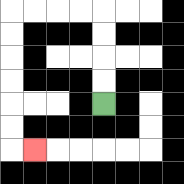{'start': '[4, 4]', 'end': '[1, 6]', 'path_directions': 'U,U,U,U,L,L,L,L,D,D,D,D,D,D,R', 'path_coordinates': '[[4, 4], [4, 3], [4, 2], [4, 1], [4, 0], [3, 0], [2, 0], [1, 0], [0, 0], [0, 1], [0, 2], [0, 3], [0, 4], [0, 5], [0, 6], [1, 6]]'}